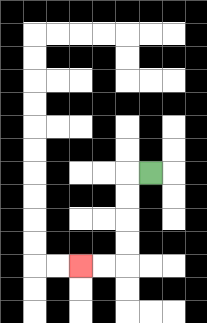{'start': '[6, 7]', 'end': '[3, 11]', 'path_directions': 'L,D,D,D,D,L,L', 'path_coordinates': '[[6, 7], [5, 7], [5, 8], [5, 9], [5, 10], [5, 11], [4, 11], [3, 11]]'}